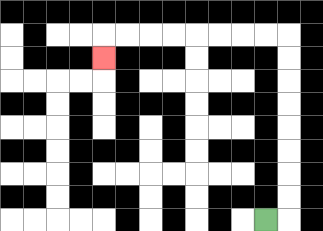{'start': '[11, 9]', 'end': '[4, 2]', 'path_directions': 'R,U,U,U,U,U,U,U,U,L,L,L,L,L,L,L,L,D', 'path_coordinates': '[[11, 9], [12, 9], [12, 8], [12, 7], [12, 6], [12, 5], [12, 4], [12, 3], [12, 2], [12, 1], [11, 1], [10, 1], [9, 1], [8, 1], [7, 1], [6, 1], [5, 1], [4, 1], [4, 2]]'}